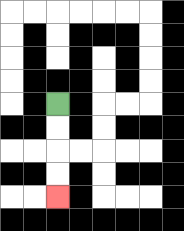{'start': '[2, 4]', 'end': '[2, 8]', 'path_directions': 'D,D,D,D', 'path_coordinates': '[[2, 4], [2, 5], [2, 6], [2, 7], [2, 8]]'}